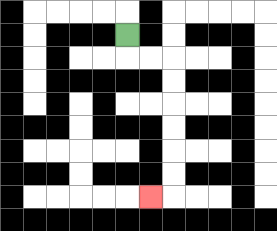{'start': '[5, 1]', 'end': '[6, 8]', 'path_directions': 'D,R,R,D,D,D,D,D,D,L', 'path_coordinates': '[[5, 1], [5, 2], [6, 2], [7, 2], [7, 3], [7, 4], [7, 5], [7, 6], [7, 7], [7, 8], [6, 8]]'}